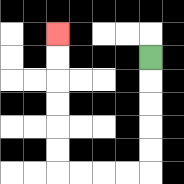{'start': '[6, 2]', 'end': '[2, 1]', 'path_directions': 'D,D,D,D,D,L,L,L,L,U,U,U,U,U,U', 'path_coordinates': '[[6, 2], [6, 3], [6, 4], [6, 5], [6, 6], [6, 7], [5, 7], [4, 7], [3, 7], [2, 7], [2, 6], [2, 5], [2, 4], [2, 3], [2, 2], [2, 1]]'}